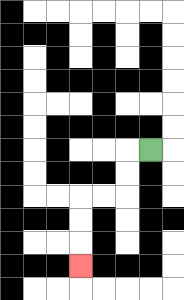{'start': '[6, 6]', 'end': '[3, 11]', 'path_directions': 'L,D,D,L,L,D,D,D', 'path_coordinates': '[[6, 6], [5, 6], [5, 7], [5, 8], [4, 8], [3, 8], [3, 9], [3, 10], [3, 11]]'}